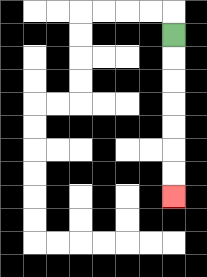{'start': '[7, 1]', 'end': '[7, 8]', 'path_directions': 'D,D,D,D,D,D,D', 'path_coordinates': '[[7, 1], [7, 2], [7, 3], [7, 4], [7, 5], [7, 6], [7, 7], [7, 8]]'}